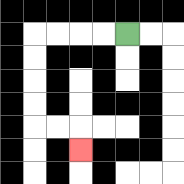{'start': '[5, 1]', 'end': '[3, 6]', 'path_directions': 'L,L,L,L,D,D,D,D,R,R,D', 'path_coordinates': '[[5, 1], [4, 1], [3, 1], [2, 1], [1, 1], [1, 2], [1, 3], [1, 4], [1, 5], [2, 5], [3, 5], [3, 6]]'}